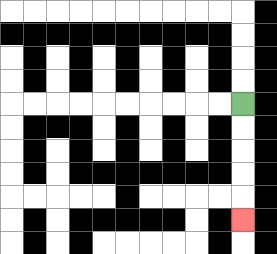{'start': '[10, 4]', 'end': '[10, 9]', 'path_directions': 'D,D,D,D,D', 'path_coordinates': '[[10, 4], [10, 5], [10, 6], [10, 7], [10, 8], [10, 9]]'}